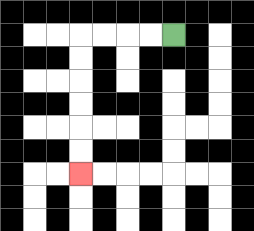{'start': '[7, 1]', 'end': '[3, 7]', 'path_directions': 'L,L,L,L,D,D,D,D,D,D', 'path_coordinates': '[[7, 1], [6, 1], [5, 1], [4, 1], [3, 1], [3, 2], [3, 3], [3, 4], [3, 5], [3, 6], [3, 7]]'}